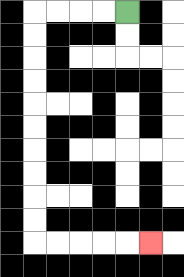{'start': '[5, 0]', 'end': '[6, 10]', 'path_directions': 'L,L,L,L,D,D,D,D,D,D,D,D,D,D,R,R,R,R,R', 'path_coordinates': '[[5, 0], [4, 0], [3, 0], [2, 0], [1, 0], [1, 1], [1, 2], [1, 3], [1, 4], [1, 5], [1, 6], [1, 7], [1, 8], [1, 9], [1, 10], [2, 10], [3, 10], [4, 10], [5, 10], [6, 10]]'}